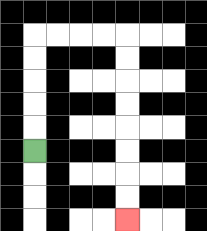{'start': '[1, 6]', 'end': '[5, 9]', 'path_directions': 'U,U,U,U,U,R,R,R,R,D,D,D,D,D,D,D,D', 'path_coordinates': '[[1, 6], [1, 5], [1, 4], [1, 3], [1, 2], [1, 1], [2, 1], [3, 1], [4, 1], [5, 1], [5, 2], [5, 3], [5, 4], [5, 5], [5, 6], [5, 7], [5, 8], [5, 9]]'}